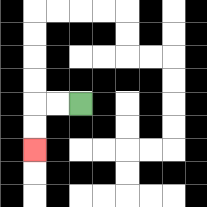{'start': '[3, 4]', 'end': '[1, 6]', 'path_directions': 'L,L,D,D', 'path_coordinates': '[[3, 4], [2, 4], [1, 4], [1, 5], [1, 6]]'}